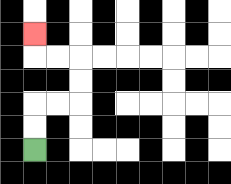{'start': '[1, 6]', 'end': '[1, 1]', 'path_directions': 'U,U,R,R,U,U,L,L,U', 'path_coordinates': '[[1, 6], [1, 5], [1, 4], [2, 4], [3, 4], [3, 3], [3, 2], [2, 2], [1, 2], [1, 1]]'}